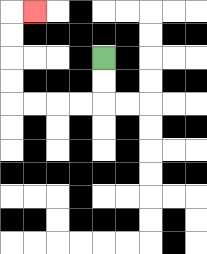{'start': '[4, 2]', 'end': '[1, 0]', 'path_directions': 'D,D,L,L,L,L,U,U,U,U,R', 'path_coordinates': '[[4, 2], [4, 3], [4, 4], [3, 4], [2, 4], [1, 4], [0, 4], [0, 3], [0, 2], [0, 1], [0, 0], [1, 0]]'}